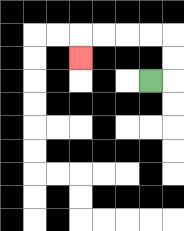{'start': '[6, 3]', 'end': '[3, 2]', 'path_directions': 'R,U,U,L,L,L,L,D', 'path_coordinates': '[[6, 3], [7, 3], [7, 2], [7, 1], [6, 1], [5, 1], [4, 1], [3, 1], [3, 2]]'}